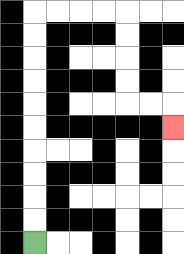{'start': '[1, 10]', 'end': '[7, 5]', 'path_directions': 'U,U,U,U,U,U,U,U,U,U,R,R,R,R,D,D,D,D,R,R,D', 'path_coordinates': '[[1, 10], [1, 9], [1, 8], [1, 7], [1, 6], [1, 5], [1, 4], [1, 3], [1, 2], [1, 1], [1, 0], [2, 0], [3, 0], [4, 0], [5, 0], [5, 1], [5, 2], [5, 3], [5, 4], [6, 4], [7, 4], [7, 5]]'}